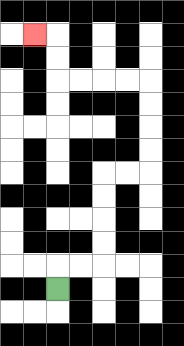{'start': '[2, 12]', 'end': '[1, 1]', 'path_directions': 'U,R,R,U,U,U,U,R,R,U,U,U,U,L,L,L,L,U,U,L', 'path_coordinates': '[[2, 12], [2, 11], [3, 11], [4, 11], [4, 10], [4, 9], [4, 8], [4, 7], [5, 7], [6, 7], [6, 6], [6, 5], [6, 4], [6, 3], [5, 3], [4, 3], [3, 3], [2, 3], [2, 2], [2, 1], [1, 1]]'}